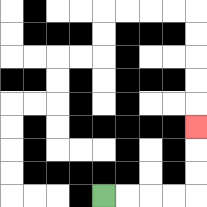{'start': '[4, 8]', 'end': '[8, 5]', 'path_directions': 'R,R,R,R,U,U,U', 'path_coordinates': '[[4, 8], [5, 8], [6, 8], [7, 8], [8, 8], [8, 7], [8, 6], [8, 5]]'}